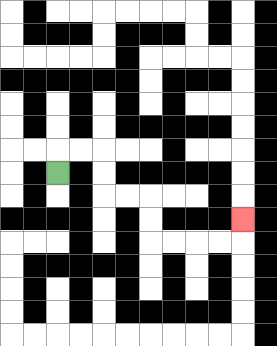{'start': '[2, 7]', 'end': '[10, 9]', 'path_directions': 'U,R,R,D,D,R,R,D,D,R,R,R,R,U', 'path_coordinates': '[[2, 7], [2, 6], [3, 6], [4, 6], [4, 7], [4, 8], [5, 8], [6, 8], [6, 9], [6, 10], [7, 10], [8, 10], [9, 10], [10, 10], [10, 9]]'}